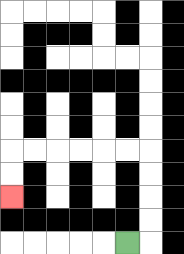{'start': '[5, 10]', 'end': '[0, 8]', 'path_directions': 'R,U,U,U,U,L,L,L,L,L,L,D,D', 'path_coordinates': '[[5, 10], [6, 10], [6, 9], [6, 8], [6, 7], [6, 6], [5, 6], [4, 6], [3, 6], [2, 6], [1, 6], [0, 6], [0, 7], [0, 8]]'}